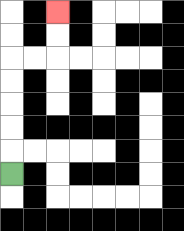{'start': '[0, 7]', 'end': '[2, 0]', 'path_directions': 'U,U,U,U,U,R,R,U,U', 'path_coordinates': '[[0, 7], [0, 6], [0, 5], [0, 4], [0, 3], [0, 2], [1, 2], [2, 2], [2, 1], [2, 0]]'}